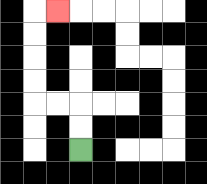{'start': '[3, 6]', 'end': '[2, 0]', 'path_directions': 'U,U,L,L,U,U,U,U,R', 'path_coordinates': '[[3, 6], [3, 5], [3, 4], [2, 4], [1, 4], [1, 3], [1, 2], [1, 1], [1, 0], [2, 0]]'}